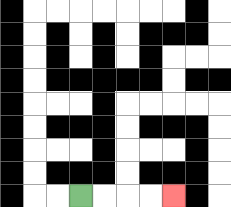{'start': '[3, 8]', 'end': '[7, 8]', 'path_directions': 'R,R,R,R', 'path_coordinates': '[[3, 8], [4, 8], [5, 8], [6, 8], [7, 8]]'}